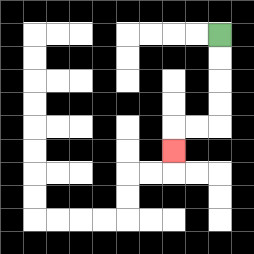{'start': '[9, 1]', 'end': '[7, 6]', 'path_directions': 'D,D,D,D,L,L,D', 'path_coordinates': '[[9, 1], [9, 2], [9, 3], [9, 4], [9, 5], [8, 5], [7, 5], [7, 6]]'}